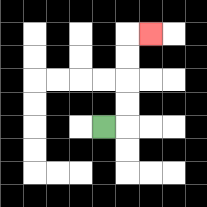{'start': '[4, 5]', 'end': '[6, 1]', 'path_directions': 'R,U,U,U,U,R', 'path_coordinates': '[[4, 5], [5, 5], [5, 4], [5, 3], [5, 2], [5, 1], [6, 1]]'}